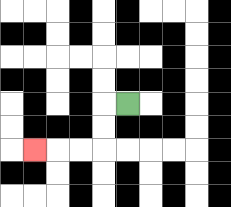{'start': '[5, 4]', 'end': '[1, 6]', 'path_directions': 'L,D,D,L,L,L', 'path_coordinates': '[[5, 4], [4, 4], [4, 5], [4, 6], [3, 6], [2, 6], [1, 6]]'}